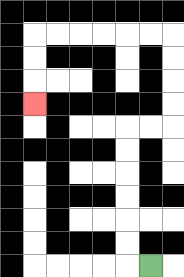{'start': '[6, 11]', 'end': '[1, 4]', 'path_directions': 'L,U,U,U,U,U,U,R,R,U,U,U,U,L,L,L,L,L,L,D,D,D', 'path_coordinates': '[[6, 11], [5, 11], [5, 10], [5, 9], [5, 8], [5, 7], [5, 6], [5, 5], [6, 5], [7, 5], [7, 4], [7, 3], [7, 2], [7, 1], [6, 1], [5, 1], [4, 1], [3, 1], [2, 1], [1, 1], [1, 2], [1, 3], [1, 4]]'}